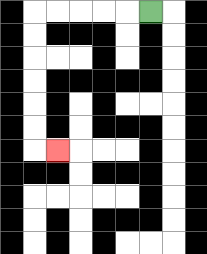{'start': '[6, 0]', 'end': '[2, 6]', 'path_directions': 'L,L,L,L,L,D,D,D,D,D,D,R', 'path_coordinates': '[[6, 0], [5, 0], [4, 0], [3, 0], [2, 0], [1, 0], [1, 1], [1, 2], [1, 3], [1, 4], [1, 5], [1, 6], [2, 6]]'}